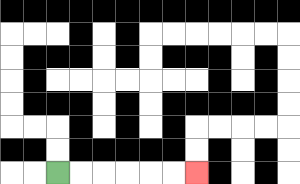{'start': '[2, 7]', 'end': '[8, 7]', 'path_directions': 'R,R,R,R,R,R', 'path_coordinates': '[[2, 7], [3, 7], [4, 7], [5, 7], [6, 7], [7, 7], [8, 7]]'}